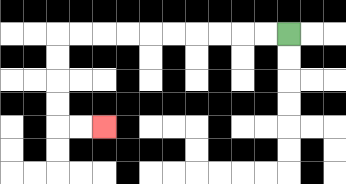{'start': '[12, 1]', 'end': '[4, 5]', 'path_directions': 'L,L,L,L,L,L,L,L,L,L,D,D,D,D,R,R', 'path_coordinates': '[[12, 1], [11, 1], [10, 1], [9, 1], [8, 1], [7, 1], [6, 1], [5, 1], [4, 1], [3, 1], [2, 1], [2, 2], [2, 3], [2, 4], [2, 5], [3, 5], [4, 5]]'}